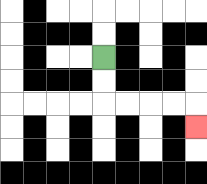{'start': '[4, 2]', 'end': '[8, 5]', 'path_directions': 'D,D,R,R,R,R,D', 'path_coordinates': '[[4, 2], [4, 3], [4, 4], [5, 4], [6, 4], [7, 4], [8, 4], [8, 5]]'}